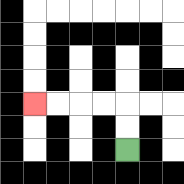{'start': '[5, 6]', 'end': '[1, 4]', 'path_directions': 'U,U,L,L,L,L', 'path_coordinates': '[[5, 6], [5, 5], [5, 4], [4, 4], [3, 4], [2, 4], [1, 4]]'}